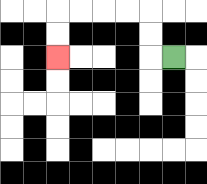{'start': '[7, 2]', 'end': '[2, 2]', 'path_directions': 'L,U,U,L,L,L,L,D,D', 'path_coordinates': '[[7, 2], [6, 2], [6, 1], [6, 0], [5, 0], [4, 0], [3, 0], [2, 0], [2, 1], [2, 2]]'}